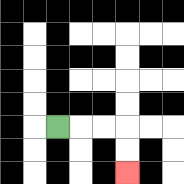{'start': '[2, 5]', 'end': '[5, 7]', 'path_directions': 'R,R,R,D,D', 'path_coordinates': '[[2, 5], [3, 5], [4, 5], [5, 5], [5, 6], [5, 7]]'}